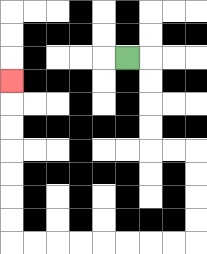{'start': '[5, 2]', 'end': '[0, 3]', 'path_directions': 'R,D,D,D,D,R,R,D,D,D,D,L,L,L,L,L,L,L,L,U,U,U,U,U,U,U', 'path_coordinates': '[[5, 2], [6, 2], [6, 3], [6, 4], [6, 5], [6, 6], [7, 6], [8, 6], [8, 7], [8, 8], [8, 9], [8, 10], [7, 10], [6, 10], [5, 10], [4, 10], [3, 10], [2, 10], [1, 10], [0, 10], [0, 9], [0, 8], [0, 7], [0, 6], [0, 5], [0, 4], [0, 3]]'}